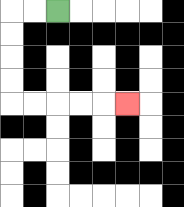{'start': '[2, 0]', 'end': '[5, 4]', 'path_directions': 'L,L,D,D,D,D,R,R,R,R,R', 'path_coordinates': '[[2, 0], [1, 0], [0, 0], [0, 1], [0, 2], [0, 3], [0, 4], [1, 4], [2, 4], [3, 4], [4, 4], [5, 4]]'}